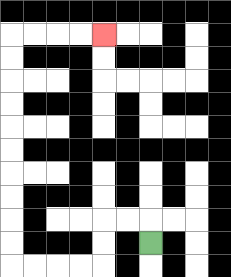{'start': '[6, 10]', 'end': '[4, 1]', 'path_directions': 'U,L,L,D,D,L,L,L,L,U,U,U,U,U,U,U,U,U,U,R,R,R,R', 'path_coordinates': '[[6, 10], [6, 9], [5, 9], [4, 9], [4, 10], [4, 11], [3, 11], [2, 11], [1, 11], [0, 11], [0, 10], [0, 9], [0, 8], [0, 7], [0, 6], [0, 5], [0, 4], [0, 3], [0, 2], [0, 1], [1, 1], [2, 1], [3, 1], [4, 1]]'}